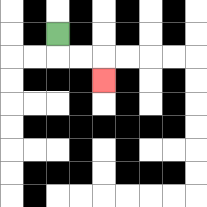{'start': '[2, 1]', 'end': '[4, 3]', 'path_directions': 'D,R,R,D', 'path_coordinates': '[[2, 1], [2, 2], [3, 2], [4, 2], [4, 3]]'}